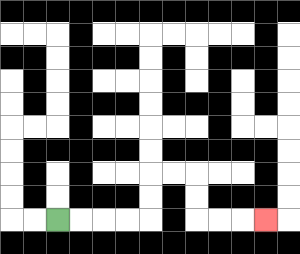{'start': '[2, 9]', 'end': '[11, 9]', 'path_directions': 'R,R,R,R,U,U,R,R,D,D,R,R,R', 'path_coordinates': '[[2, 9], [3, 9], [4, 9], [5, 9], [6, 9], [6, 8], [6, 7], [7, 7], [8, 7], [8, 8], [8, 9], [9, 9], [10, 9], [11, 9]]'}